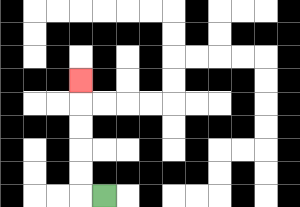{'start': '[4, 8]', 'end': '[3, 3]', 'path_directions': 'L,U,U,U,U,U', 'path_coordinates': '[[4, 8], [3, 8], [3, 7], [3, 6], [3, 5], [3, 4], [3, 3]]'}